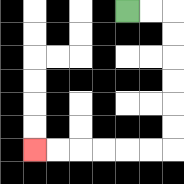{'start': '[5, 0]', 'end': '[1, 6]', 'path_directions': 'R,R,D,D,D,D,D,D,L,L,L,L,L,L', 'path_coordinates': '[[5, 0], [6, 0], [7, 0], [7, 1], [7, 2], [7, 3], [7, 4], [7, 5], [7, 6], [6, 6], [5, 6], [4, 6], [3, 6], [2, 6], [1, 6]]'}